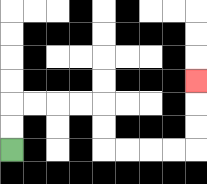{'start': '[0, 6]', 'end': '[8, 3]', 'path_directions': 'U,U,R,R,R,R,D,D,R,R,R,R,U,U,U', 'path_coordinates': '[[0, 6], [0, 5], [0, 4], [1, 4], [2, 4], [3, 4], [4, 4], [4, 5], [4, 6], [5, 6], [6, 6], [7, 6], [8, 6], [8, 5], [8, 4], [8, 3]]'}